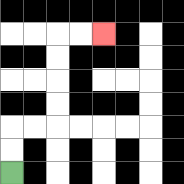{'start': '[0, 7]', 'end': '[4, 1]', 'path_directions': 'U,U,R,R,U,U,U,U,R,R', 'path_coordinates': '[[0, 7], [0, 6], [0, 5], [1, 5], [2, 5], [2, 4], [2, 3], [2, 2], [2, 1], [3, 1], [4, 1]]'}